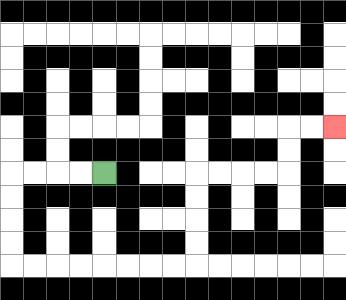{'start': '[4, 7]', 'end': '[14, 5]', 'path_directions': 'L,L,L,L,D,D,D,D,R,R,R,R,R,R,R,R,U,U,U,U,R,R,R,R,U,U,R,R', 'path_coordinates': '[[4, 7], [3, 7], [2, 7], [1, 7], [0, 7], [0, 8], [0, 9], [0, 10], [0, 11], [1, 11], [2, 11], [3, 11], [4, 11], [5, 11], [6, 11], [7, 11], [8, 11], [8, 10], [8, 9], [8, 8], [8, 7], [9, 7], [10, 7], [11, 7], [12, 7], [12, 6], [12, 5], [13, 5], [14, 5]]'}